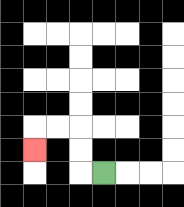{'start': '[4, 7]', 'end': '[1, 6]', 'path_directions': 'L,U,U,L,L,D', 'path_coordinates': '[[4, 7], [3, 7], [3, 6], [3, 5], [2, 5], [1, 5], [1, 6]]'}